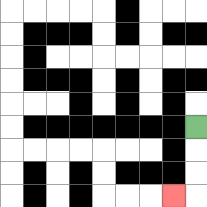{'start': '[8, 5]', 'end': '[7, 8]', 'path_directions': 'D,D,D,L', 'path_coordinates': '[[8, 5], [8, 6], [8, 7], [8, 8], [7, 8]]'}